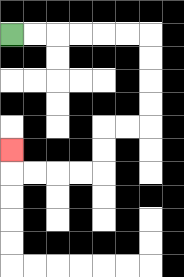{'start': '[0, 1]', 'end': '[0, 6]', 'path_directions': 'R,R,R,R,R,R,D,D,D,D,L,L,D,D,L,L,L,L,U', 'path_coordinates': '[[0, 1], [1, 1], [2, 1], [3, 1], [4, 1], [5, 1], [6, 1], [6, 2], [6, 3], [6, 4], [6, 5], [5, 5], [4, 5], [4, 6], [4, 7], [3, 7], [2, 7], [1, 7], [0, 7], [0, 6]]'}